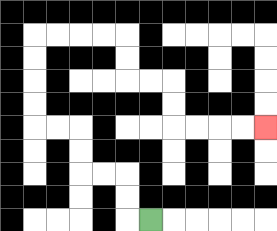{'start': '[6, 9]', 'end': '[11, 5]', 'path_directions': 'L,U,U,L,L,U,U,L,L,U,U,U,U,R,R,R,R,D,D,R,R,D,D,R,R,R,R', 'path_coordinates': '[[6, 9], [5, 9], [5, 8], [5, 7], [4, 7], [3, 7], [3, 6], [3, 5], [2, 5], [1, 5], [1, 4], [1, 3], [1, 2], [1, 1], [2, 1], [3, 1], [4, 1], [5, 1], [5, 2], [5, 3], [6, 3], [7, 3], [7, 4], [7, 5], [8, 5], [9, 5], [10, 5], [11, 5]]'}